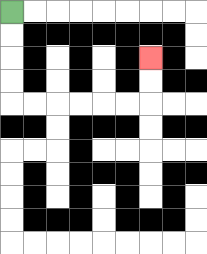{'start': '[0, 0]', 'end': '[6, 2]', 'path_directions': 'D,D,D,D,R,R,R,R,R,R,U,U', 'path_coordinates': '[[0, 0], [0, 1], [0, 2], [0, 3], [0, 4], [1, 4], [2, 4], [3, 4], [4, 4], [5, 4], [6, 4], [6, 3], [6, 2]]'}